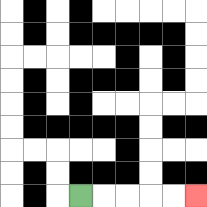{'start': '[3, 8]', 'end': '[8, 8]', 'path_directions': 'R,R,R,R,R', 'path_coordinates': '[[3, 8], [4, 8], [5, 8], [6, 8], [7, 8], [8, 8]]'}